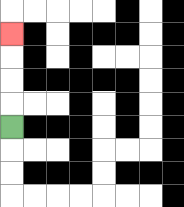{'start': '[0, 5]', 'end': '[0, 1]', 'path_directions': 'U,U,U,U', 'path_coordinates': '[[0, 5], [0, 4], [0, 3], [0, 2], [0, 1]]'}